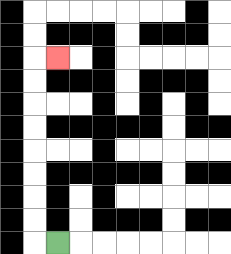{'start': '[2, 10]', 'end': '[2, 2]', 'path_directions': 'L,U,U,U,U,U,U,U,U,R', 'path_coordinates': '[[2, 10], [1, 10], [1, 9], [1, 8], [1, 7], [1, 6], [1, 5], [1, 4], [1, 3], [1, 2], [2, 2]]'}